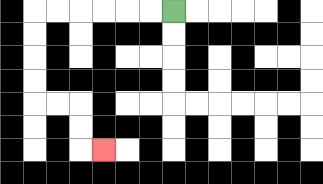{'start': '[7, 0]', 'end': '[4, 6]', 'path_directions': 'L,L,L,L,L,L,D,D,D,D,R,R,D,D,R', 'path_coordinates': '[[7, 0], [6, 0], [5, 0], [4, 0], [3, 0], [2, 0], [1, 0], [1, 1], [1, 2], [1, 3], [1, 4], [2, 4], [3, 4], [3, 5], [3, 6], [4, 6]]'}